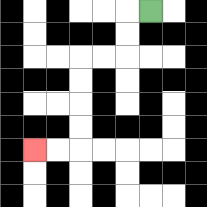{'start': '[6, 0]', 'end': '[1, 6]', 'path_directions': 'L,D,D,L,L,D,D,D,D,L,L', 'path_coordinates': '[[6, 0], [5, 0], [5, 1], [5, 2], [4, 2], [3, 2], [3, 3], [3, 4], [3, 5], [3, 6], [2, 6], [1, 6]]'}